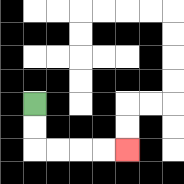{'start': '[1, 4]', 'end': '[5, 6]', 'path_directions': 'D,D,R,R,R,R', 'path_coordinates': '[[1, 4], [1, 5], [1, 6], [2, 6], [3, 6], [4, 6], [5, 6]]'}